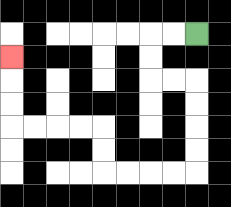{'start': '[8, 1]', 'end': '[0, 2]', 'path_directions': 'L,L,D,D,R,R,D,D,D,D,L,L,L,L,U,U,L,L,L,L,U,U,U', 'path_coordinates': '[[8, 1], [7, 1], [6, 1], [6, 2], [6, 3], [7, 3], [8, 3], [8, 4], [8, 5], [8, 6], [8, 7], [7, 7], [6, 7], [5, 7], [4, 7], [4, 6], [4, 5], [3, 5], [2, 5], [1, 5], [0, 5], [0, 4], [0, 3], [0, 2]]'}